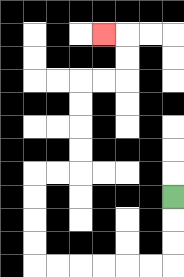{'start': '[7, 8]', 'end': '[4, 1]', 'path_directions': 'D,D,D,L,L,L,L,L,L,U,U,U,U,R,R,U,U,U,U,R,R,U,U,L', 'path_coordinates': '[[7, 8], [7, 9], [7, 10], [7, 11], [6, 11], [5, 11], [4, 11], [3, 11], [2, 11], [1, 11], [1, 10], [1, 9], [1, 8], [1, 7], [2, 7], [3, 7], [3, 6], [3, 5], [3, 4], [3, 3], [4, 3], [5, 3], [5, 2], [5, 1], [4, 1]]'}